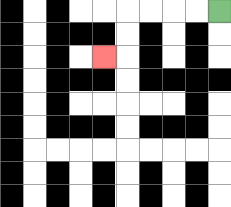{'start': '[9, 0]', 'end': '[4, 2]', 'path_directions': 'L,L,L,L,D,D,L', 'path_coordinates': '[[9, 0], [8, 0], [7, 0], [6, 0], [5, 0], [5, 1], [5, 2], [4, 2]]'}